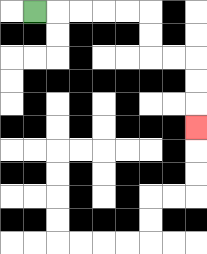{'start': '[1, 0]', 'end': '[8, 5]', 'path_directions': 'R,R,R,R,R,D,D,R,R,D,D,D', 'path_coordinates': '[[1, 0], [2, 0], [3, 0], [4, 0], [5, 0], [6, 0], [6, 1], [6, 2], [7, 2], [8, 2], [8, 3], [8, 4], [8, 5]]'}